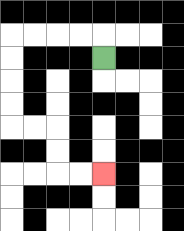{'start': '[4, 2]', 'end': '[4, 7]', 'path_directions': 'U,L,L,L,L,D,D,D,D,R,R,D,D,R,R', 'path_coordinates': '[[4, 2], [4, 1], [3, 1], [2, 1], [1, 1], [0, 1], [0, 2], [0, 3], [0, 4], [0, 5], [1, 5], [2, 5], [2, 6], [2, 7], [3, 7], [4, 7]]'}